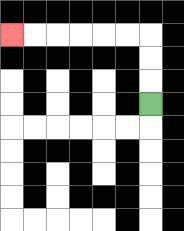{'start': '[6, 4]', 'end': '[0, 1]', 'path_directions': 'U,U,U,L,L,L,L,L,L', 'path_coordinates': '[[6, 4], [6, 3], [6, 2], [6, 1], [5, 1], [4, 1], [3, 1], [2, 1], [1, 1], [0, 1]]'}